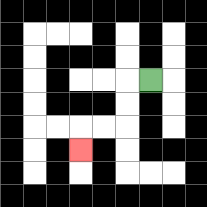{'start': '[6, 3]', 'end': '[3, 6]', 'path_directions': 'L,D,D,L,L,D', 'path_coordinates': '[[6, 3], [5, 3], [5, 4], [5, 5], [4, 5], [3, 5], [3, 6]]'}